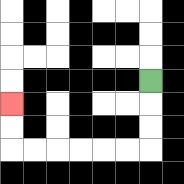{'start': '[6, 3]', 'end': '[0, 4]', 'path_directions': 'D,D,D,L,L,L,L,L,L,U,U', 'path_coordinates': '[[6, 3], [6, 4], [6, 5], [6, 6], [5, 6], [4, 6], [3, 6], [2, 6], [1, 6], [0, 6], [0, 5], [0, 4]]'}